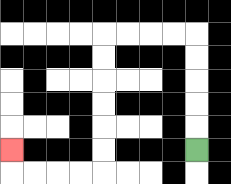{'start': '[8, 6]', 'end': '[0, 6]', 'path_directions': 'U,U,U,U,U,L,L,L,L,D,D,D,D,D,D,L,L,L,L,U', 'path_coordinates': '[[8, 6], [8, 5], [8, 4], [8, 3], [8, 2], [8, 1], [7, 1], [6, 1], [5, 1], [4, 1], [4, 2], [4, 3], [4, 4], [4, 5], [4, 6], [4, 7], [3, 7], [2, 7], [1, 7], [0, 7], [0, 6]]'}